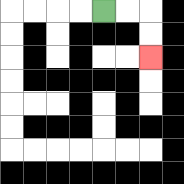{'start': '[4, 0]', 'end': '[6, 2]', 'path_directions': 'R,R,D,D', 'path_coordinates': '[[4, 0], [5, 0], [6, 0], [6, 1], [6, 2]]'}